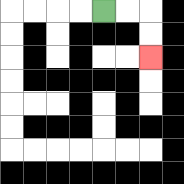{'start': '[4, 0]', 'end': '[6, 2]', 'path_directions': 'R,R,D,D', 'path_coordinates': '[[4, 0], [5, 0], [6, 0], [6, 1], [6, 2]]'}